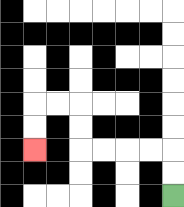{'start': '[7, 8]', 'end': '[1, 6]', 'path_directions': 'U,U,L,L,L,L,U,U,L,L,D,D', 'path_coordinates': '[[7, 8], [7, 7], [7, 6], [6, 6], [5, 6], [4, 6], [3, 6], [3, 5], [3, 4], [2, 4], [1, 4], [1, 5], [1, 6]]'}